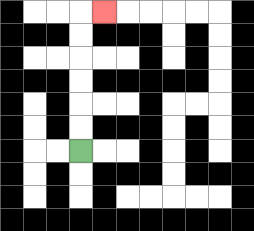{'start': '[3, 6]', 'end': '[4, 0]', 'path_directions': 'U,U,U,U,U,U,R', 'path_coordinates': '[[3, 6], [3, 5], [3, 4], [3, 3], [3, 2], [3, 1], [3, 0], [4, 0]]'}